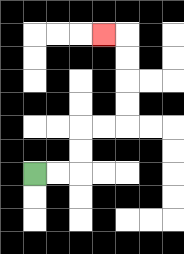{'start': '[1, 7]', 'end': '[4, 1]', 'path_directions': 'R,R,U,U,R,R,U,U,U,U,L', 'path_coordinates': '[[1, 7], [2, 7], [3, 7], [3, 6], [3, 5], [4, 5], [5, 5], [5, 4], [5, 3], [5, 2], [5, 1], [4, 1]]'}